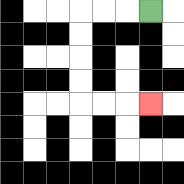{'start': '[6, 0]', 'end': '[6, 4]', 'path_directions': 'L,L,L,D,D,D,D,R,R,R', 'path_coordinates': '[[6, 0], [5, 0], [4, 0], [3, 0], [3, 1], [3, 2], [3, 3], [3, 4], [4, 4], [5, 4], [6, 4]]'}